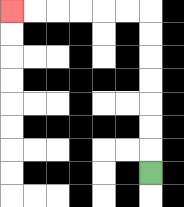{'start': '[6, 7]', 'end': '[0, 0]', 'path_directions': 'U,U,U,U,U,U,U,L,L,L,L,L,L', 'path_coordinates': '[[6, 7], [6, 6], [6, 5], [6, 4], [6, 3], [6, 2], [6, 1], [6, 0], [5, 0], [4, 0], [3, 0], [2, 0], [1, 0], [0, 0]]'}